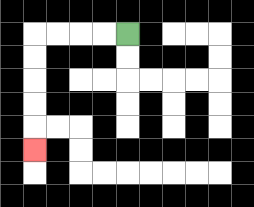{'start': '[5, 1]', 'end': '[1, 6]', 'path_directions': 'L,L,L,L,D,D,D,D,D', 'path_coordinates': '[[5, 1], [4, 1], [3, 1], [2, 1], [1, 1], [1, 2], [1, 3], [1, 4], [1, 5], [1, 6]]'}